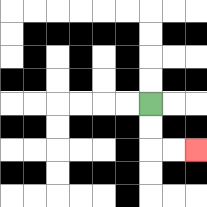{'start': '[6, 4]', 'end': '[8, 6]', 'path_directions': 'D,D,R,R', 'path_coordinates': '[[6, 4], [6, 5], [6, 6], [7, 6], [8, 6]]'}